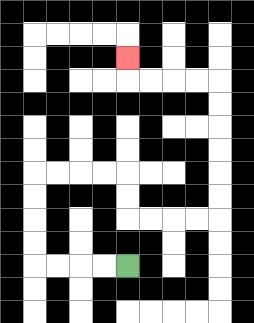{'start': '[5, 11]', 'end': '[5, 2]', 'path_directions': 'L,L,L,L,U,U,U,U,R,R,R,R,D,D,R,R,R,R,U,U,U,U,U,U,L,L,L,L,U', 'path_coordinates': '[[5, 11], [4, 11], [3, 11], [2, 11], [1, 11], [1, 10], [1, 9], [1, 8], [1, 7], [2, 7], [3, 7], [4, 7], [5, 7], [5, 8], [5, 9], [6, 9], [7, 9], [8, 9], [9, 9], [9, 8], [9, 7], [9, 6], [9, 5], [9, 4], [9, 3], [8, 3], [7, 3], [6, 3], [5, 3], [5, 2]]'}